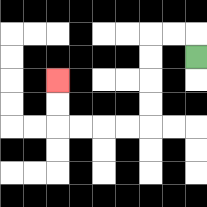{'start': '[8, 2]', 'end': '[2, 3]', 'path_directions': 'U,L,L,D,D,D,D,L,L,L,L,U,U', 'path_coordinates': '[[8, 2], [8, 1], [7, 1], [6, 1], [6, 2], [6, 3], [6, 4], [6, 5], [5, 5], [4, 5], [3, 5], [2, 5], [2, 4], [2, 3]]'}